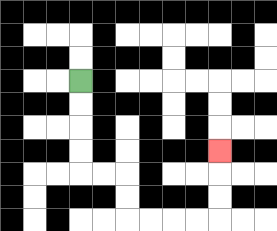{'start': '[3, 3]', 'end': '[9, 6]', 'path_directions': 'D,D,D,D,R,R,D,D,R,R,R,R,U,U,U', 'path_coordinates': '[[3, 3], [3, 4], [3, 5], [3, 6], [3, 7], [4, 7], [5, 7], [5, 8], [5, 9], [6, 9], [7, 9], [8, 9], [9, 9], [9, 8], [9, 7], [9, 6]]'}